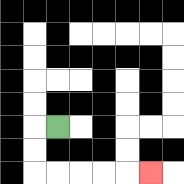{'start': '[2, 5]', 'end': '[6, 7]', 'path_directions': 'L,D,D,R,R,R,R,R', 'path_coordinates': '[[2, 5], [1, 5], [1, 6], [1, 7], [2, 7], [3, 7], [4, 7], [5, 7], [6, 7]]'}